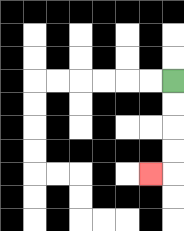{'start': '[7, 3]', 'end': '[6, 7]', 'path_directions': 'D,D,D,D,L', 'path_coordinates': '[[7, 3], [7, 4], [7, 5], [7, 6], [7, 7], [6, 7]]'}